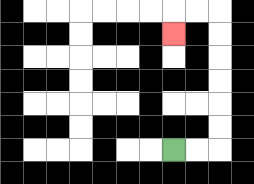{'start': '[7, 6]', 'end': '[7, 1]', 'path_directions': 'R,R,U,U,U,U,U,U,L,L,D', 'path_coordinates': '[[7, 6], [8, 6], [9, 6], [9, 5], [9, 4], [9, 3], [9, 2], [9, 1], [9, 0], [8, 0], [7, 0], [7, 1]]'}